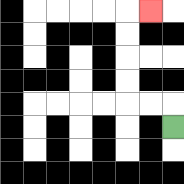{'start': '[7, 5]', 'end': '[6, 0]', 'path_directions': 'U,L,L,U,U,U,U,R', 'path_coordinates': '[[7, 5], [7, 4], [6, 4], [5, 4], [5, 3], [5, 2], [5, 1], [5, 0], [6, 0]]'}